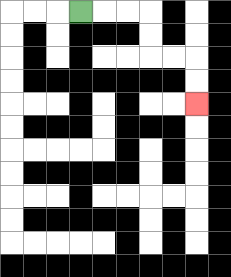{'start': '[3, 0]', 'end': '[8, 4]', 'path_directions': 'R,R,R,D,D,R,R,D,D', 'path_coordinates': '[[3, 0], [4, 0], [5, 0], [6, 0], [6, 1], [6, 2], [7, 2], [8, 2], [8, 3], [8, 4]]'}